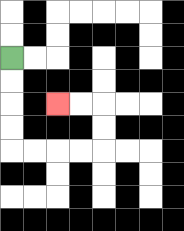{'start': '[0, 2]', 'end': '[2, 4]', 'path_directions': 'D,D,D,D,R,R,R,R,U,U,L,L', 'path_coordinates': '[[0, 2], [0, 3], [0, 4], [0, 5], [0, 6], [1, 6], [2, 6], [3, 6], [4, 6], [4, 5], [4, 4], [3, 4], [2, 4]]'}